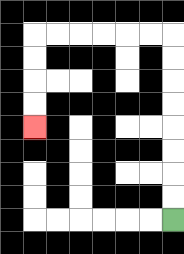{'start': '[7, 9]', 'end': '[1, 5]', 'path_directions': 'U,U,U,U,U,U,U,U,L,L,L,L,L,L,D,D,D,D', 'path_coordinates': '[[7, 9], [7, 8], [7, 7], [7, 6], [7, 5], [7, 4], [7, 3], [7, 2], [7, 1], [6, 1], [5, 1], [4, 1], [3, 1], [2, 1], [1, 1], [1, 2], [1, 3], [1, 4], [1, 5]]'}